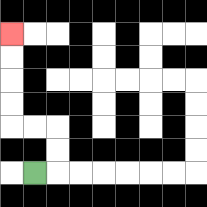{'start': '[1, 7]', 'end': '[0, 1]', 'path_directions': 'R,U,U,L,L,U,U,U,U', 'path_coordinates': '[[1, 7], [2, 7], [2, 6], [2, 5], [1, 5], [0, 5], [0, 4], [0, 3], [0, 2], [0, 1]]'}